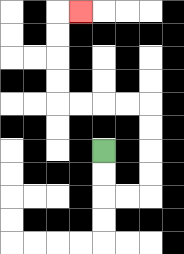{'start': '[4, 6]', 'end': '[3, 0]', 'path_directions': 'D,D,R,R,U,U,U,U,L,L,L,L,U,U,U,U,R', 'path_coordinates': '[[4, 6], [4, 7], [4, 8], [5, 8], [6, 8], [6, 7], [6, 6], [6, 5], [6, 4], [5, 4], [4, 4], [3, 4], [2, 4], [2, 3], [2, 2], [2, 1], [2, 0], [3, 0]]'}